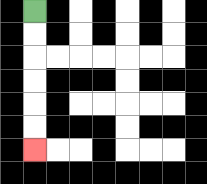{'start': '[1, 0]', 'end': '[1, 6]', 'path_directions': 'D,D,D,D,D,D', 'path_coordinates': '[[1, 0], [1, 1], [1, 2], [1, 3], [1, 4], [1, 5], [1, 6]]'}